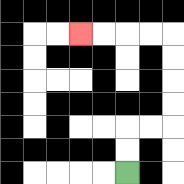{'start': '[5, 7]', 'end': '[3, 1]', 'path_directions': 'U,U,R,R,U,U,U,U,L,L,L,L', 'path_coordinates': '[[5, 7], [5, 6], [5, 5], [6, 5], [7, 5], [7, 4], [7, 3], [7, 2], [7, 1], [6, 1], [5, 1], [4, 1], [3, 1]]'}